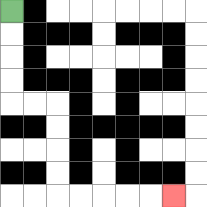{'start': '[0, 0]', 'end': '[7, 8]', 'path_directions': 'D,D,D,D,R,R,D,D,D,D,R,R,R,R,R', 'path_coordinates': '[[0, 0], [0, 1], [0, 2], [0, 3], [0, 4], [1, 4], [2, 4], [2, 5], [2, 6], [2, 7], [2, 8], [3, 8], [4, 8], [5, 8], [6, 8], [7, 8]]'}